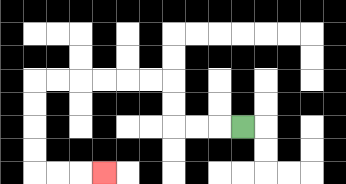{'start': '[10, 5]', 'end': '[4, 7]', 'path_directions': 'L,L,L,U,U,L,L,L,L,L,L,D,D,D,D,R,R,R', 'path_coordinates': '[[10, 5], [9, 5], [8, 5], [7, 5], [7, 4], [7, 3], [6, 3], [5, 3], [4, 3], [3, 3], [2, 3], [1, 3], [1, 4], [1, 5], [1, 6], [1, 7], [2, 7], [3, 7], [4, 7]]'}